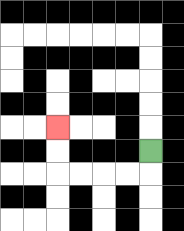{'start': '[6, 6]', 'end': '[2, 5]', 'path_directions': 'D,L,L,L,L,U,U', 'path_coordinates': '[[6, 6], [6, 7], [5, 7], [4, 7], [3, 7], [2, 7], [2, 6], [2, 5]]'}